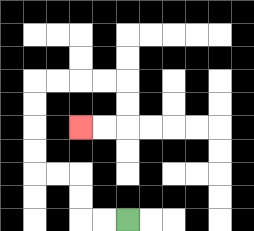{'start': '[5, 9]', 'end': '[3, 5]', 'path_directions': 'L,L,U,U,L,L,U,U,U,U,R,R,R,R,D,D,L,L', 'path_coordinates': '[[5, 9], [4, 9], [3, 9], [3, 8], [3, 7], [2, 7], [1, 7], [1, 6], [1, 5], [1, 4], [1, 3], [2, 3], [3, 3], [4, 3], [5, 3], [5, 4], [5, 5], [4, 5], [3, 5]]'}